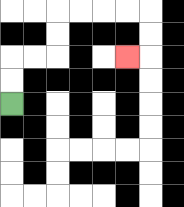{'start': '[0, 4]', 'end': '[5, 2]', 'path_directions': 'U,U,R,R,U,U,R,R,R,R,D,D,L', 'path_coordinates': '[[0, 4], [0, 3], [0, 2], [1, 2], [2, 2], [2, 1], [2, 0], [3, 0], [4, 0], [5, 0], [6, 0], [6, 1], [6, 2], [5, 2]]'}